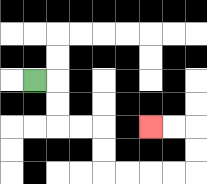{'start': '[1, 3]', 'end': '[6, 5]', 'path_directions': 'R,D,D,R,R,D,D,R,R,R,R,U,U,L,L', 'path_coordinates': '[[1, 3], [2, 3], [2, 4], [2, 5], [3, 5], [4, 5], [4, 6], [4, 7], [5, 7], [6, 7], [7, 7], [8, 7], [8, 6], [8, 5], [7, 5], [6, 5]]'}